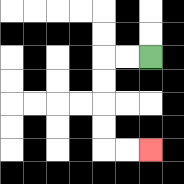{'start': '[6, 2]', 'end': '[6, 6]', 'path_directions': 'L,L,D,D,D,D,R,R', 'path_coordinates': '[[6, 2], [5, 2], [4, 2], [4, 3], [4, 4], [4, 5], [4, 6], [5, 6], [6, 6]]'}